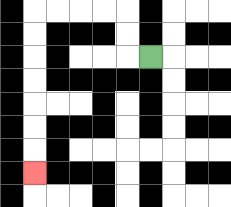{'start': '[6, 2]', 'end': '[1, 7]', 'path_directions': 'L,U,U,L,L,L,L,D,D,D,D,D,D,D', 'path_coordinates': '[[6, 2], [5, 2], [5, 1], [5, 0], [4, 0], [3, 0], [2, 0], [1, 0], [1, 1], [1, 2], [1, 3], [1, 4], [1, 5], [1, 6], [1, 7]]'}